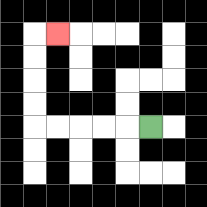{'start': '[6, 5]', 'end': '[2, 1]', 'path_directions': 'L,L,L,L,L,U,U,U,U,R', 'path_coordinates': '[[6, 5], [5, 5], [4, 5], [3, 5], [2, 5], [1, 5], [1, 4], [1, 3], [1, 2], [1, 1], [2, 1]]'}